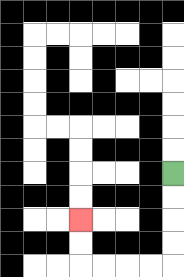{'start': '[7, 7]', 'end': '[3, 9]', 'path_directions': 'D,D,D,D,L,L,L,L,U,U', 'path_coordinates': '[[7, 7], [7, 8], [7, 9], [7, 10], [7, 11], [6, 11], [5, 11], [4, 11], [3, 11], [3, 10], [3, 9]]'}